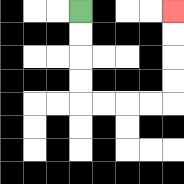{'start': '[3, 0]', 'end': '[7, 0]', 'path_directions': 'D,D,D,D,R,R,R,R,U,U,U,U', 'path_coordinates': '[[3, 0], [3, 1], [3, 2], [3, 3], [3, 4], [4, 4], [5, 4], [6, 4], [7, 4], [7, 3], [7, 2], [7, 1], [7, 0]]'}